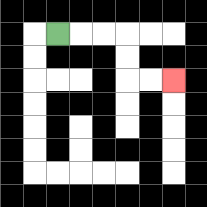{'start': '[2, 1]', 'end': '[7, 3]', 'path_directions': 'R,R,R,D,D,R,R', 'path_coordinates': '[[2, 1], [3, 1], [4, 1], [5, 1], [5, 2], [5, 3], [6, 3], [7, 3]]'}